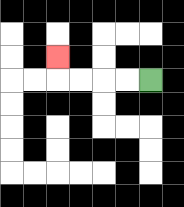{'start': '[6, 3]', 'end': '[2, 2]', 'path_directions': 'L,L,L,L,U', 'path_coordinates': '[[6, 3], [5, 3], [4, 3], [3, 3], [2, 3], [2, 2]]'}